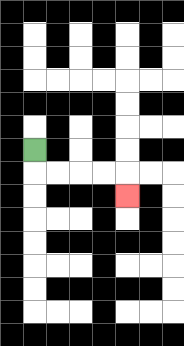{'start': '[1, 6]', 'end': '[5, 8]', 'path_directions': 'D,R,R,R,R,D', 'path_coordinates': '[[1, 6], [1, 7], [2, 7], [3, 7], [4, 7], [5, 7], [5, 8]]'}